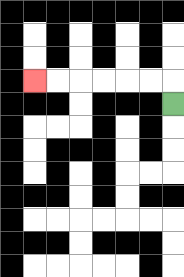{'start': '[7, 4]', 'end': '[1, 3]', 'path_directions': 'U,L,L,L,L,L,L', 'path_coordinates': '[[7, 4], [7, 3], [6, 3], [5, 3], [4, 3], [3, 3], [2, 3], [1, 3]]'}